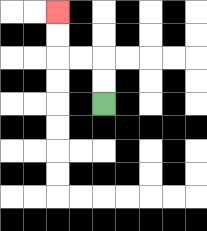{'start': '[4, 4]', 'end': '[2, 0]', 'path_directions': 'U,U,L,L,U,U', 'path_coordinates': '[[4, 4], [4, 3], [4, 2], [3, 2], [2, 2], [2, 1], [2, 0]]'}